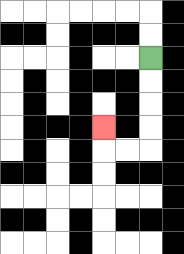{'start': '[6, 2]', 'end': '[4, 5]', 'path_directions': 'D,D,D,D,L,L,U', 'path_coordinates': '[[6, 2], [6, 3], [6, 4], [6, 5], [6, 6], [5, 6], [4, 6], [4, 5]]'}